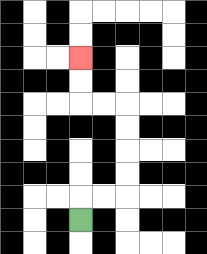{'start': '[3, 9]', 'end': '[3, 2]', 'path_directions': 'U,R,R,U,U,U,U,L,L,U,U', 'path_coordinates': '[[3, 9], [3, 8], [4, 8], [5, 8], [5, 7], [5, 6], [5, 5], [5, 4], [4, 4], [3, 4], [3, 3], [3, 2]]'}